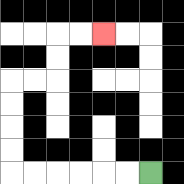{'start': '[6, 7]', 'end': '[4, 1]', 'path_directions': 'L,L,L,L,L,L,U,U,U,U,R,R,U,U,R,R', 'path_coordinates': '[[6, 7], [5, 7], [4, 7], [3, 7], [2, 7], [1, 7], [0, 7], [0, 6], [0, 5], [0, 4], [0, 3], [1, 3], [2, 3], [2, 2], [2, 1], [3, 1], [4, 1]]'}